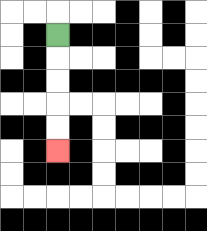{'start': '[2, 1]', 'end': '[2, 6]', 'path_directions': 'D,D,D,D,D', 'path_coordinates': '[[2, 1], [2, 2], [2, 3], [2, 4], [2, 5], [2, 6]]'}